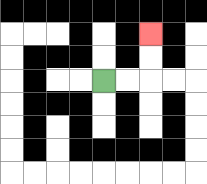{'start': '[4, 3]', 'end': '[6, 1]', 'path_directions': 'R,R,U,U', 'path_coordinates': '[[4, 3], [5, 3], [6, 3], [6, 2], [6, 1]]'}